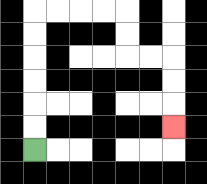{'start': '[1, 6]', 'end': '[7, 5]', 'path_directions': 'U,U,U,U,U,U,R,R,R,R,D,D,R,R,D,D,D', 'path_coordinates': '[[1, 6], [1, 5], [1, 4], [1, 3], [1, 2], [1, 1], [1, 0], [2, 0], [3, 0], [4, 0], [5, 0], [5, 1], [5, 2], [6, 2], [7, 2], [7, 3], [7, 4], [7, 5]]'}